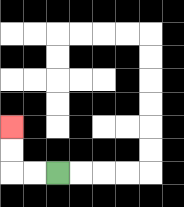{'start': '[2, 7]', 'end': '[0, 5]', 'path_directions': 'L,L,U,U', 'path_coordinates': '[[2, 7], [1, 7], [0, 7], [0, 6], [0, 5]]'}